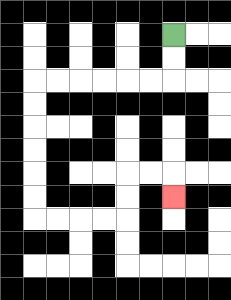{'start': '[7, 1]', 'end': '[7, 8]', 'path_directions': 'D,D,L,L,L,L,L,L,D,D,D,D,D,D,R,R,R,R,U,U,R,R,D', 'path_coordinates': '[[7, 1], [7, 2], [7, 3], [6, 3], [5, 3], [4, 3], [3, 3], [2, 3], [1, 3], [1, 4], [1, 5], [1, 6], [1, 7], [1, 8], [1, 9], [2, 9], [3, 9], [4, 9], [5, 9], [5, 8], [5, 7], [6, 7], [7, 7], [7, 8]]'}